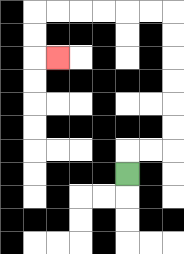{'start': '[5, 7]', 'end': '[2, 2]', 'path_directions': 'U,R,R,U,U,U,U,U,U,L,L,L,L,L,L,D,D,R', 'path_coordinates': '[[5, 7], [5, 6], [6, 6], [7, 6], [7, 5], [7, 4], [7, 3], [7, 2], [7, 1], [7, 0], [6, 0], [5, 0], [4, 0], [3, 0], [2, 0], [1, 0], [1, 1], [1, 2], [2, 2]]'}